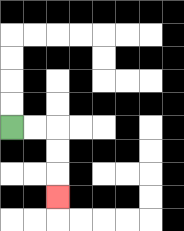{'start': '[0, 5]', 'end': '[2, 8]', 'path_directions': 'R,R,D,D,D', 'path_coordinates': '[[0, 5], [1, 5], [2, 5], [2, 6], [2, 7], [2, 8]]'}